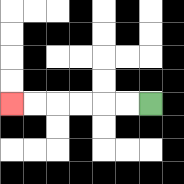{'start': '[6, 4]', 'end': '[0, 4]', 'path_directions': 'L,L,L,L,L,L', 'path_coordinates': '[[6, 4], [5, 4], [4, 4], [3, 4], [2, 4], [1, 4], [0, 4]]'}